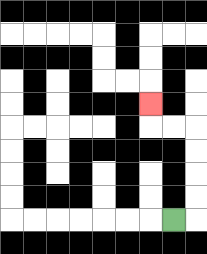{'start': '[7, 9]', 'end': '[6, 4]', 'path_directions': 'R,U,U,U,U,L,L,U', 'path_coordinates': '[[7, 9], [8, 9], [8, 8], [8, 7], [8, 6], [8, 5], [7, 5], [6, 5], [6, 4]]'}